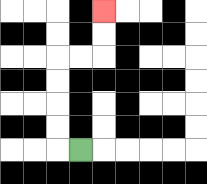{'start': '[3, 6]', 'end': '[4, 0]', 'path_directions': 'L,U,U,U,U,R,R,U,U', 'path_coordinates': '[[3, 6], [2, 6], [2, 5], [2, 4], [2, 3], [2, 2], [3, 2], [4, 2], [4, 1], [4, 0]]'}